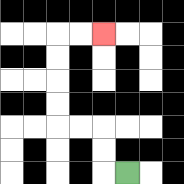{'start': '[5, 7]', 'end': '[4, 1]', 'path_directions': 'L,U,U,L,L,U,U,U,U,R,R', 'path_coordinates': '[[5, 7], [4, 7], [4, 6], [4, 5], [3, 5], [2, 5], [2, 4], [2, 3], [2, 2], [2, 1], [3, 1], [4, 1]]'}